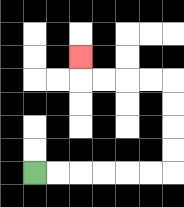{'start': '[1, 7]', 'end': '[3, 2]', 'path_directions': 'R,R,R,R,R,R,U,U,U,U,L,L,L,L,U', 'path_coordinates': '[[1, 7], [2, 7], [3, 7], [4, 7], [5, 7], [6, 7], [7, 7], [7, 6], [7, 5], [7, 4], [7, 3], [6, 3], [5, 3], [4, 3], [3, 3], [3, 2]]'}